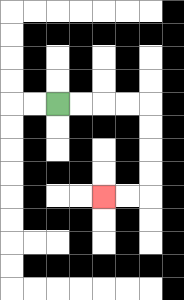{'start': '[2, 4]', 'end': '[4, 8]', 'path_directions': 'R,R,R,R,D,D,D,D,L,L', 'path_coordinates': '[[2, 4], [3, 4], [4, 4], [5, 4], [6, 4], [6, 5], [6, 6], [6, 7], [6, 8], [5, 8], [4, 8]]'}